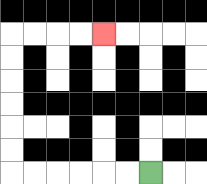{'start': '[6, 7]', 'end': '[4, 1]', 'path_directions': 'L,L,L,L,L,L,U,U,U,U,U,U,R,R,R,R', 'path_coordinates': '[[6, 7], [5, 7], [4, 7], [3, 7], [2, 7], [1, 7], [0, 7], [0, 6], [0, 5], [0, 4], [0, 3], [0, 2], [0, 1], [1, 1], [2, 1], [3, 1], [4, 1]]'}